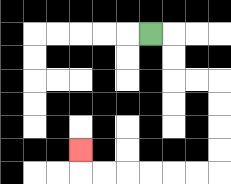{'start': '[6, 1]', 'end': '[3, 6]', 'path_directions': 'R,D,D,R,R,D,D,D,D,L,L,L,L,L,L,U', 'path_coordinates': '[[6, 1], [7, 1], [7, 2], [7, 3], [8, 3], [9, 3], [9, 4], [9, 5], [9, 6], [9, 7], [8, 7], [7, 7], [6, 7], [5, 7], [4, 7], [3, 7], [3, 6]]'}